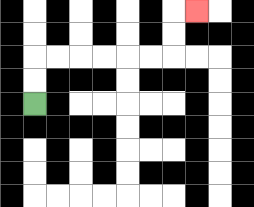{'start': '[1, 4]', 'end': '[8, 0]', 'path_directions': 'U,U,R,R,R,R,R,R,U,U,R', 'path_coordinates': '[[1, 4], [1, 3], [1, 2], [2, 2], [3, 2], [4, 2], [5, 2], [6, 2], [7, 2], [7, 1], [7, 0], [8, 0]]'}